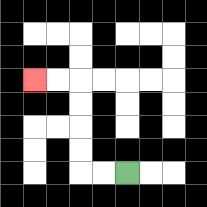{'start': '[5, 7]', 'end': '[1, 3]', 'path_directions': 'L,L,U,U,U,U,L,L', 'path_coordinates': '[[5, 7], [4, 7], [3, 7], [3, 6], [3, 5], [3, 4], [3, 3], [2, 3], [1, 3]]'}